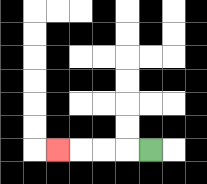{'start': '[6, 6]', 'end': '[2, 6]', 'path_directions': 'L,L,L,L', 'path_coordinates': '[[6, 6], [5, 6], [4, 6], [3, 6], [2, 6]]'}